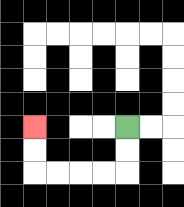{'start': '[5, 5]', 'end': '[1, 5]', 'path_directions': 'D,D,L,L,L,L,U,U', 'path_coordinates': '[[5, 5], [5, 6], [5, 7], [4, 7], [3, 7], [2, 7], [1, 7], [1, 6], [1, 5]]'}